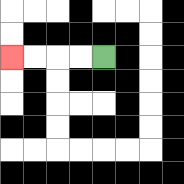{'start': '[4, 2]', 'end': '[0, 2]', 'path_directions': 'L,L,L,L', 'path_coordinates': '[[4, 2], [3, 2], [2, 2], [1, 2], [0, 2]]'}